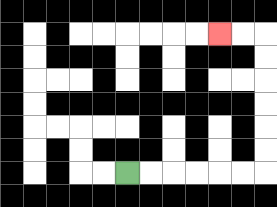{'start': '[5, 7]', 'end': '[9, 1]', 'path_directions': 'R,R,R,R,R,R,U,U,U,U,U,U,L,L', 'path_coordinates': '[[5, 7], [6, 7], [7, 7], [8, 7], [9, 7], [10, 7], [11, 7], [11, 6], [11, 5], [11, 4], [11, 3], [11, 2], [11, 1], [10, 1], [9, 1]]'}